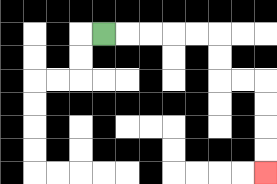{'start': '[4, 1]', 'end': '[11, 7]', 'path_directions': 'R,R,R,R,R,D,D,R,R,D,D,D,D', 'path_coordinates': '[[4, 1], [5, 1], [6, 1], [7, 1], [8, 1], [9, 1], [9, 2], [9, 3], [10, 3], [11, 3], [11, 4], [11, 5], [11, 6], [11, 7]]'}